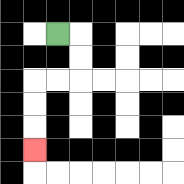{'start': '[2, 1]', 'end': '[1, 6]', 'path_directions': 'R,D,D,L,L,D,D,D', 'path_coordinates': '[[2, 1], [3, 1], [3, 2], [3, 3], [2, 3], [1, 3], [1, 4], [1, 5], [1, 6]]'}